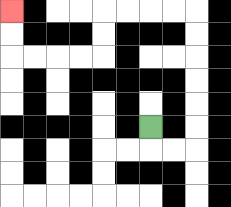{'start': '[6, 5]', 'end': '[0, 0]', 'path_directions': 'D,R,R,U,U,U,U,U,U,L,L,L,L,D,D,L,L,L,L,U,U', 'path_coordinates': '[[6, 5], [6, 6], [7, 6], [8, 6], [8, 5], [8, 4], [8, 3], [8, 2], [8, 1], [8, 0], [7, 0], [6, 0], [5, 0], [4, 0], [4, 1], [4, 2], [3, 2], [2, 2], [1, 2], [0, 2], [0, 1], [0, 0]]'}